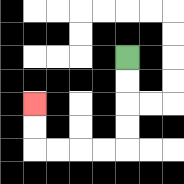{'start': '[5, 2]', 'end': '[1, 4]', 'path_directions': 'D,D,D,D,L,L,L,L,U,U', 'path_coordinates': '[[5, 2], [5, 3], [5, 4], [5, 5], [5, 6], [4, 6], [3, 6], [2, 6], [1, 6], [1, 5], [1, 4]]'}